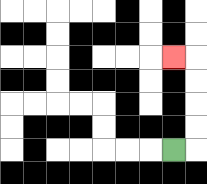{'start': '[7, 6]', 'end': '[7, 2]', 'path_directions': 'R,U,U,U,U,L', 'path_coordinates': '[[7, 6], [8, 6], [8, 5], [8, 4], [8, 3], [8, 2], [7, 2]]'}